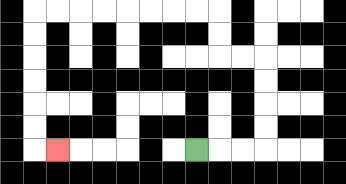{'start': '[8, 6]', 'end': '[2, 6]', 'path_directions': 'R,R,R,U,U,U,U,L,L,U,U,L,L,L,L,L,L,L,L,D,D,D,D,D,D,R', 'path_coordinates': '[[8, 6], [9, 6], [10, 6], [11, 6], [11, 5], [11, 4], [11, 3], [11, 2], [10, 2], [9, 2], [9, 1], [9, 0], [8, 0], [7, 0], [6, 0], [5, 0], [4, 0], [3, 0], [2, 0], [1, 0], [1, 1], [1, 2], [1, 3], [1, 4], [1, 5], [1, 6], [2, 6]]'}